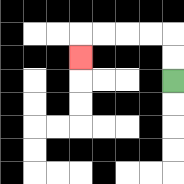{'start': '[7, 3]', 'end': '[3, 2]', 'path_directions': 'U,U,L,L,L,L,D', 'path_coordinates': '[[7, 3], [7, 2], [7, 1], [6, 1], [5, 1], [4, 1], [3, 1], [3, 2]]'}